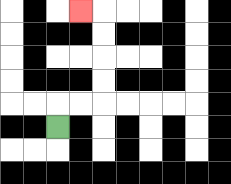{'start': '[2, 5]', 'end': '[3, 0]', 'path_directions': 'U,R,R,U,U,U,U,L', 'path_coordinates': '[[2, 5], [2, 4], [3, 4], [4, 4], [4, 3], [4, 2], [4, 1], [4, 0], [3, 0]]'}